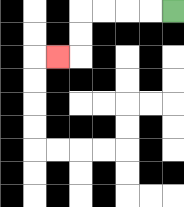{'start': '[7, 0]', 'end': '[2, 2]', 'path_directions': 'L,L,L,L,D,D,L', 'path_coordinates': '[[7, 0], [6, 0], [5, 0], [4, 0], [3, 0], [3, 1], [3, 2], [2, 2]]'}